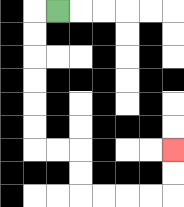{'start': '[2, 0]', 'end': '[7, 6]', 'path_directions': 'L,D,D,D,D,D,D,R,R,D,D,R,R,R,R,U,U', 'path_coordinates': '[[2, 0], [1, 0], [1, 1], [1, 2], [1, 3], [1, 4], [1, 5], [1, 6], [2, 6], [3, 6], [3, 7], [3, 8], [4, 8], [5, 8], [6, 8], [7, 8], [7, 7], [7, 6]]'}